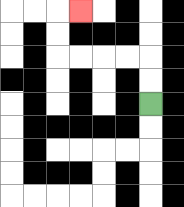{'start': '[6, 4]', 'end': '[3, 0]', 'path_directions': 'U,U,L,L,L,L,U,U,R', 'path_coordinates': '[[6, 4], [6, 3], [6, 2], [5, 2], [4, 2], [3, 2], [2, 2], [2, 1], [2, 0], [3, 0]]'}